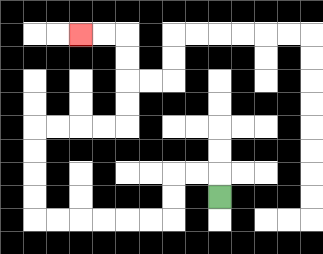{'start': '[9, 8]', 'end': '[3, 1]', 'path_directions': 'U,L,L,D,D,L,L,L,L,L,L,U,U,U,U,R,R,R,R,U,U,U,U,L,L', 'path_coordinates': '[[9, 8], [9, 7], [8, 7], [7, 7], [7, 8], [7, 9], [6, 9], [5, 9], [4, 9], [3, 9], [2, 9], [1, 9], [1, 8], [1, 7], [1, 6], [1, 5], [2, 5], [3, 5], [4, 5], [5, 5], [5, 4], [5, 3], [5, 2], [5, 1], [4, 1], [3, 1]]'}